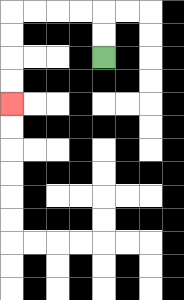{'start': '[4, 2]', 'end': '[0, 4]', 'path_directions': 'U,U,L,L,L,L,D,D,D,D', 'path_coordinates': '[[4, 2], [4, 1], [4, 0], [3, 0], [2, 0], [1, 0], [0, 0], [0, 1], [0, 2], [0, 3], [0, 4]]'}